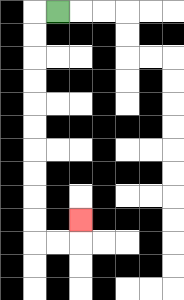{'start': '[2, 0]', 'end': '[3, 9]', 'path_directions': 'L,D,D,D,D,D,D,D,D,D,D,R,R,U', 'path_coordinates': '[[2, 0], [1, 0], [1, 1], [1, 2], [1, 3], [1, 4], [1, 5], [1, 6], [1, 7], [1, 8], [1, 9], [1, 10], [2, 10], [3, 10], [3, 9]]'}